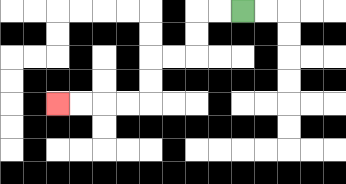{'start': '[10, 0]', 'end': '[2, 4]', 'path_directions': 'L,L,D,D,L,L,D,D,L,L,L,L', 'path_coordinates': '[[10, 0], [9, 0], [8, 0], [8, 1], [8, 2], [7, 2], [6, 2], [6, 3], [6, 4], [5, 4], [4, 4], [3, 4], [2, 4]]'}